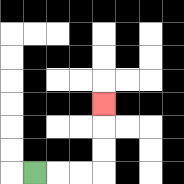{'start': '[1, 7]', 'end': '[4, 4]', 'path_directions': 'R,R,R,U,U,U', 'path_coordinates': '[[1, 7], [2, 7], [3, 7], [4, 7], [4, 6], [4, 5], [4, 4]]'}